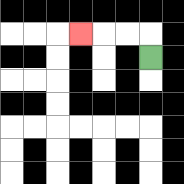{'start': '[6, 2]', 'end': '[3, 1]', 'path_directions': 'U,L,L,L', 'path_coordinates': '[[6, 2], [6, 1], [5, 1], [4, 1], [3, 1]]'}